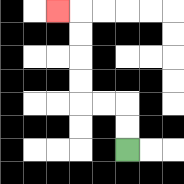{'start': '[5, 6]', 'end': '[2, 0]', 'path_directions': 'U,U,L,L,U,U,U,U,L', 'path_coordinates': '[[5, 6], [5, 5], [5, 4], [4, 4], [3, 4], [3, 3], [3, 2], [3, 1], [3, 0], [2, 0]]'}